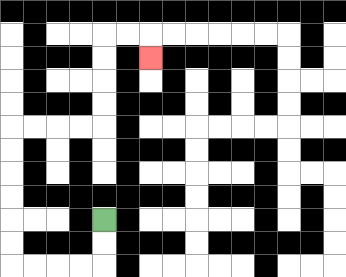{'start': '[4, 9]', 'end': '[6, 2]', 'path_directions': 'D,D,L,L,L,L,U,U,U,U,U,U,R,R,R,R,U,U,U,U,R,R,D', 'path_coordinates': '[[4, 9], [4, 10], [4, 11], [3, 11], [2, 11], [1, 11], [0, 11], [0, 10], [0, 9], [0, 8], [0, 7], [0, 6], [0, 5], [1, 5], [2, 5], [3, 5], [4, 5], [4, 4], [4, 3], [4, 2], [4, 1], [5, 1], [6, 1], [6, 2]]'}